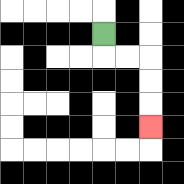{'start': '[4, 1]', 'end': '[6, 5]', 'path_directions': 'D,R,R,D,D,D', 'path_coordinates': '[[4, 1], [4, 2], [5, 2], [6, 2], [6, 3], [6, 4], [6, 5]]'}